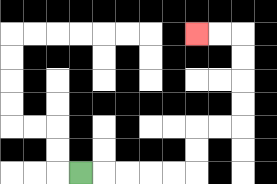{'start': '[3, 7]', 'end': '[8, 1]', 'path_directions': 'R,R,R,R,R,U,U,R,R,U,U,U,U,L,L', 'path_coordinates': '[[3, 7], [4, 7], [5, 7], [6, 7], [7, 7], [8, 7], [8, 6], [8, 5], [9, 5], [10, 5], [10, 4], [10, 3], [10, 2], [10, 1], [9, 1], [8, 1]]'}